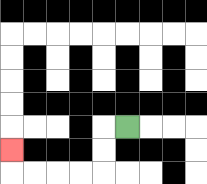{'start': '[5, 5]', 'end': '[0, 6]', 'path_directions': 'L,D,D,L,L,L,L,U', 'path_coordinates': '[[5, 5], [4, 5], [4, 6], [4, 7], [3, 7], [2, 7], [1, 7], [0, 7], [0, 6]]'}